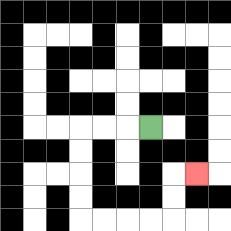{'start': '[6, 5]', 'end': '[8, 7]', 'path_directions': 'L,L,L,D,D,D,D,R,R,R,R,U,U,R', 'path_coordinates': '[[6, 5], [5, 5], [4, 5], [3, 5], [3, 6], [3, 7], [3, 8], [3, 9], [4, 9], [5, 9], [6, 9], [7, 9], [7, 8], [7, 7], [8, 7]]'}